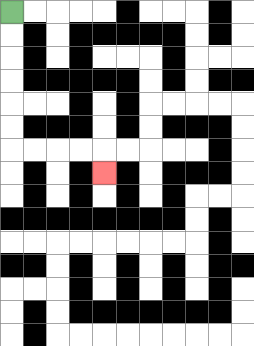{'start': '[0, 0]', 'end': '[4, 7]', 'path_directions': 'D,D,D,D,D,D,R,R,R,R,D', 'path_coordinates': '[[0, 0], [0, 1], [0, 2], [0, 3], [0, 4], [0, 5], [0, 6], [1, 6], [2, 6], [3, 6], [4, 6], [4, 7]]'}